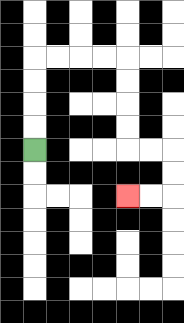{'start': '[1, 6]', 'end': '[5, 8]', 'path_directions': 'U,U,U,U,R,R,R,R,D,D,D,D,R,R,D,D,L,L', 'path_coordinates': '[[1, 6], [1, 5], [1, 4], [1, 3], [1, 2], [2, 2], [3, 2], [4, 2], [5, 2], [5, 3], [5, 4], [5, 5], [5, 6], [6, 6], [7, 6], [7, 7], [7, 8], [6, 8], [5, 8]]'}